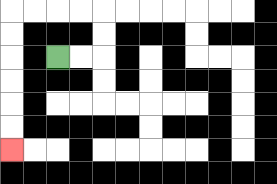{'start': '[2, 2]', 'end': '[0, 6]', 'path_directions': 'R,R,U,U,L,L,L,L,D,D,D,D,D,D', 'path_coordinates': '[[2, 2], [3, 2], [4, 2], [4, 1], [4, 0], [3, 0], [2, 0], [1, 0], [0, 0], [0, 1], [0, 2], [0, 3], [0, 4], [0, 5], [0, 6]]'}